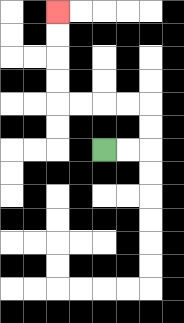{'start': '[4, 6]', 'end': '[2, 0]', 'path_directions': 'R,R,U,U,L,L,L,L,U,U,U,U', 'path_coordinates': '[[4, 6], [5, 6], [6, 6], [6, 5], [6, 4], [5, 4], [4, 4], [3, 4], [2, 4], [2, 3], [2, 2], [2, 1], [2, 0]]'}